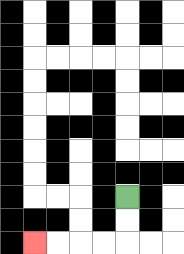{'start': '[5, 8]', 'end': '[1, 10]', 'path_directions': 'D,D,L,L,L,L', 'path_coordinates': '[[5, 8], [5, 9], [5, 10], [4, 10], [3, 10], [2, 10], [1, 10]]'}